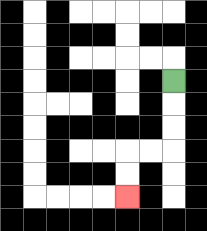{'start': '[7, 3]', 'end': '[5, 8]', 'path_directions': 'D,D,D,L,L,D,D', 'path_coordinates': '[[7, 3], [7, 4], [7, 5], [7, 6], [6, 6], [5, 6], [5, 7], [5, 8]]'}